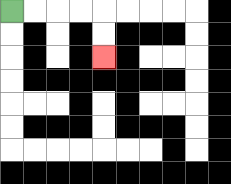{'start': '[0, 0]', 'end': '[4, 2]', 'path_directions': 'R,R,R,R,D,D', 'path_coordinates': '[[0, 0], [1, 0], [2, 0], [3, 0], [4, 0], [4, 1], [4, 2]]'}